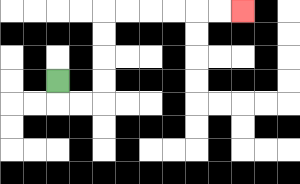{'start': '[2, 3]', 'end': '[10, 0]', 'path_directions': 'D,R,R,U,U,U,U,R,R,R,R,R,R', 'path_coordinates': '[[2, 3], [2, 4], [3, 4], [4, 4], [4, 3], [4, 2], [4, 1], [4, 0], [5, 0], [6, 0], [7, 0], [8, 0], [9, 0], [10, 0]]'}